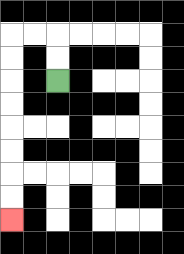{'start': '[2, 3]', 'end': '[0, 9]', 'path_directions': 'U,U,L,L,D,D,D,D,D,D,D,D', 'path_coordinates': '[[2, 3], [2, 2], [2, 1], [1, 1], [0, 1], [0, 2], [0, 3], [0, 4], [0, 5], [0, 6], [0, 7], [0, 8], [0, 9]]'}